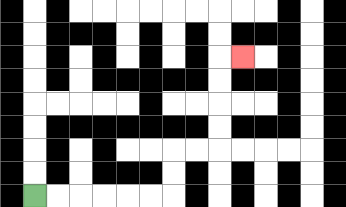{'start': '[1, 8]', 'end': '[10, 2]', 'path_directions': 'R,R,R,R,R,R,U,U,R,R,U,U,U,U,R', 'path_coordinates': '[[1, 8], [2, 8], [3, 8], [4, 8], [5, 8], [6, 8], [7, 8], [7, 7], [7, 6], [8, 6], [9, 6], [9, 5], [9, 4], [9, 3], [9, 2], [10, 2]]'}